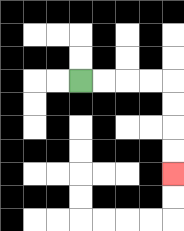{'start': '[3, 3]', 'end': '[7, 7]', 'path_directions': 'R,R,R,R,D,D,D,D', 'path_coordinates': '[[3, 3], [4, 3], [5, 3], [6, 3], [7, 3], [7, 4], [7, 5], [7, 6], [7, 7]]'}